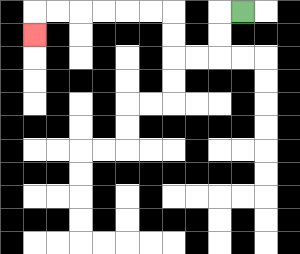{'start': '[10, 0]', 'end': '[1, 1]', 'path_directions': 'L,D,D,L,L,U,U,L,L,L,L,L,L,D', 'path_coordinates': '[[10, 0], [9, 0], [9, 1], [9, 2], [8, 2], [7, 2], [7, 1], [7, 0], [6, 0], [5, 0], [4, 0], [3, 0], [2, 0], [1, 0], [1, 1]]'}